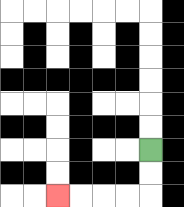{'start': '[6, 6]', 'end': '[2, 8]', 'path_directions': 'D,D,L,L,L,L', 'path_coordinates': '[[6, 6], [6, 7], [6, 8], [5, 8], [4, 8], [3, 8], [2, 8]]'}